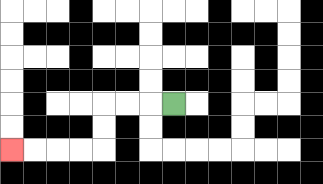{'start': '[7, 4]', 'end': '[0, 6]', 'path_directions': 'L,L,L,D,D,L,L,L,L', 'path_coordinates': '[[7, 4], [6, 4], [5, 4], [4, 4], [4, 5], [4, 6], [3, 6], [2, 6], [1, 6], [0, 6]]'}